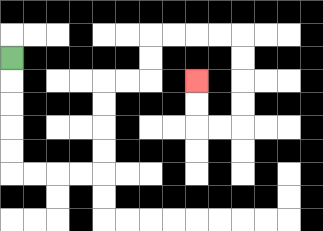{'start': '[0, 2]', 'end': '[8, 3]', 'path_directions': 'D,D,D,D,D,R,R,R,R,U,U,U,U,R,R,U,U,R,R,R,R,D,D,D,D,L,L,U,U', 'path_coordinates': '[[0, 2], [0, 3], [0, 4], [0, 5], [0, 6], [0, 7], [1, 7], [2, 7], [3, 7], [4, 7], [4, 6], [4, 5], [4, 4], [4, 3], [5, 3], [6, 3], [6, 2], [6, 1], [7, 1], [8, 1], [9, 1], [10, 1], [10, 2], [10, 3], [10, 4], [10, 5], [9, 5], [8, 5], [8, 4], [8, 3]]'}